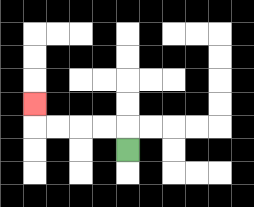{'start': '[5, 6]', 'end': '[1, 4]', 'path_directions': 'U,L,L,L,L,U', 'path_coordinates': '[[5, 6], [5, 5], [4, 5], [3, 5], [2, 5], [1, 5], [1, 4]]'}